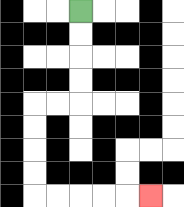{'start': '[3, 0]', 'end': '[6, 8]', 'path_directions': 'D,D,D,D,L,L,D,D,D,D,R,R,R,R,R', 'path_coordinates': '[[3, 0], [3, 1], [3, 2], [3, 3], [3, 4], [2, 4], [1, 4], [1, 5], [1, 6], [1, 7], [1, 8], [2, 8], [3, 8], [4, 8], [5, 8], [6, 8]]'}